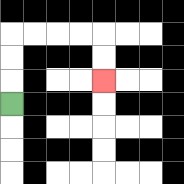{'start': '[0, 4]', 'end': '[4, 3]', 'path_directions': 'U,U,U,R,R,R,R,D,D', 'path_coordinates': '[[0, 4], [0, 3], [0, 2], [0, 1], [1, 1], [2, 1], [3, 1], [4, 1], [4, 2], [4, 3]]'}